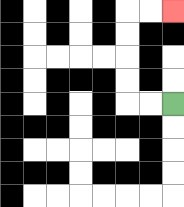{'start': '[7, 4]', 'end': '[7, 0]', 'path_directions': 'L,L,U,U,U,U,R,R', 'path_coordinates': '[[7, 4], [6, 4], [5, 4], [5, 3], [5, 2], [5, 1], [5, 0], [6, 0], [7, 0]]'}